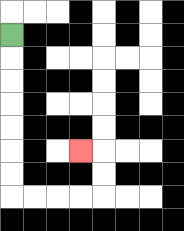{'start': '[0, 1]', 'end': '[3, 6]', 'path_directions': 'D,D,D,D,D,D,D,R,R,R,R,U,U,L', 'path_coordinates': '[[0, 1], [0, 2], [0, 3], [0, 4], [0, 5], [0, 6], [0, 7], [0, 8], [1, 8], [2, 8], [3, 8], [4, 8], [4, 7], [4, 6], [3, 6]]'}